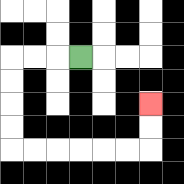{'start': '[3, 2]', 'end': '[6, 4]', 'path_directions': 'L,L,L,D,D,D,D,R,R,R,R,R,R,U,U', 'path_coordinates': '[[3, 2], [2, 2], [1, 2], [0, 2], [0, 3], [0, 4], [0, 5], [0, 6], [1, 6], [2, 6], [3, 6], [4, 6], [5, 6], [6, 6], [6, 5], [6, 4]]'}